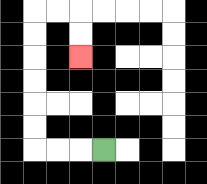{'start': '[4, 6]', 'end': '[3, 2]', 'path_directions': 'L,L,L,U,U,U,U,U,U,R,R,D,D', 'path_coordinates': '[[4, 6], [3, 6], [2, 6], [1, 6], [1, 5], [1, 4], [1, 3], [1, 2], [1, 1], [1, 0], [2, 0], [3, 0], [3, 1], [3, 2]]'}